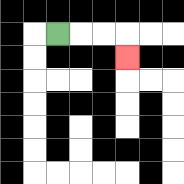{'start': '[2, 1]', 'end': '[5, 2]', 'path_directions': 'R,R,R,D', 'path_coordinates': '[[2, 1], [3, 1], [4, 1], [5, 1], [5, 2]]'}